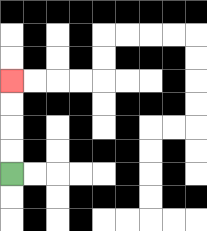{'start': '[0, 7]', 'end': '[0, 3]', 'path_directions': 'U,U,U,U', 'path_coordinates': '[[0, 7], [0, 6], [0, 5], [0, 4], [0, 3]]'}